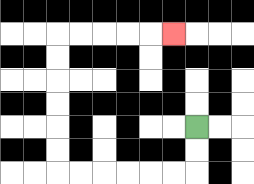{'start': '[8, 5]', 'end': '[7, 1]', 'path_directions': 'D,D,L,L,L,L,L,L,U,U,U,U,U,U,R,R,R,R,R', 'path_coordinates': '[[8, 5], [8, 6], [8, 7], [7, 7], [6, 7], [5, 7], [4, 7], [3, 7], [2, 7], [2, 6], [2, 5], [2, 4], [2, 3], [2, 2], [2, 1], [3, 1], [4, 1], [5, 1], [6, 1], [7, 1]]'}